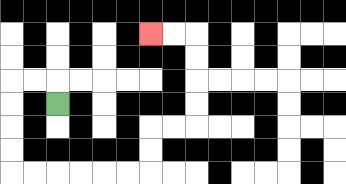{'start': '[2, 4]', 'end': '[6, 1]', 'path_directions': 'U,L,L,D,D,D,D,R,R,R,R,R,R,U,U,R,R,U,U,U,U,L,L', 'path_coordinates': '[[2, 4], [2, 3], [1, 3], [0, 3], [0, 4], [0, 5], [0, 6], [0, 7], [1, 7], [2, 7], [3, 7], [4, 7], [5, 7], [6, 7], [6, 6], [6, 5], [7, 5], [8, 5], [8, 4], [8, 3], [8, 2], [8, 1], [7, 1], [6, 1]]'}